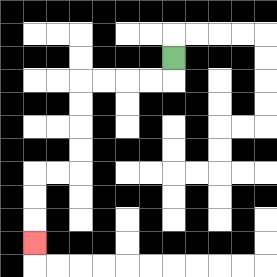{'start': '[7, 2]', 'end': '[1, 10]', 'path_directions': 'D,L,L,L,L,D,D,D,D,L,L,D,D,D', 'path_coordinates': '[[7, 2], [7, 3], [6, 3], [5, 3], [4, 3], [3, 3], [3, 4], [3, 5], [3, 6], [3, 7], [2, 7], [1, 7], [1, 8], [1, 9], [1, 10]]'}